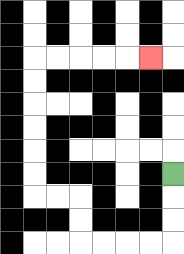{'start': '[7, 7]', 'end': '[6, 2]', 'path_directions': 'D,D,D,L,L,L,L,U,U,L,L,U,U,U,U,U,U,R,R,R,R,R', 'path_coordinates': '[[7, 7], [7, 8], [7, 9], [7, 10], [6, 10], [5, 10], [4, 10], [3, 10], [3, 9], [3, 8], [2, 8], [1, 8], [1, 7], [1, 6], [1, 5], [1, 4], [1, 3], [1, 2], [2, 2], [3, 2], [4, 2], [5, 2], [6, 2]]'}